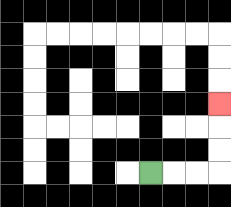{'start': '[6, 7]', 'end': '[9, 4]', 'path_directions': 'R,R,R,U,U,U', 'path_coordinates': '[[6, 7], [7, 7], [8, 7], [9, 7], [9, 6], [9, 5], [9, 4]]'}